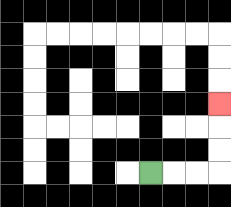{'start': '[6, 7]', 'end': '[9, 4]', 'path_directions': 'R,R,R,U,U,U', 'path_coordinates': '[[6, 7], [7, 7], [8, 7], [9, 7], [9, 6], [9, 5], [9, 4]]'}